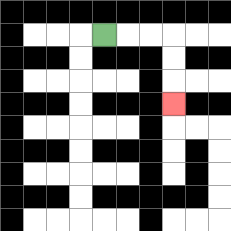{'start': '[4, 1]', 'end': '[7, 4]', 'path_directions': 'R,R,R,D,D,D', 'path_coordinates': '[[4, 1], [5, 1], [6, 1], [7, 1], [7, 2], [7, 3], [7, 4]]'}